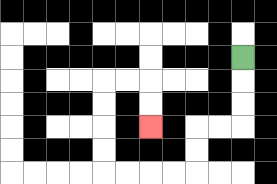{'start': '[10, 2]', 'end': '[6, 5]', 'path_directions': 'D,D,D,L,L,D,D,L,L,L,L,U,U,U,U,R,R,D,D', 'path_coordinates': '[[10, 2], [10, 3], [10, 4], [10, 5], [9, 5], [8, 5], [8, 6], [8, 7], [7, 7], [6, 7], [5, 7], [4, 7], [4, 6], [4, 5], [4, 4], [4, 3], [5, 3], [6, 3], [6, 4], [6, 5]]'}